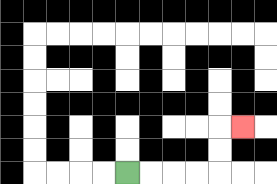{'start': '[5, 7]', 'end': '[10, 5]', 'path_directions': 'R,R,R,R,U,U,R', 'path_coordinates': '[[5, 7], [6, 7], [7, 7], [8, 7], [9, 7], [9, 6], [9, 5], [10, 5]]'}